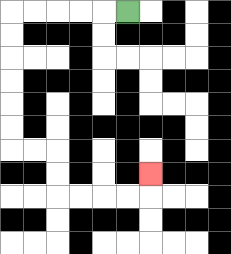{'start': '[5, 0]', 'end': '[6, 7]', 'path_directions': 'L,L,L,L,L,D,D,D,D,D,D,R,R,D,D,R,R,R,R,U', 'path_coordinates': '[[5, 0], [4, 0], [3, 0], [2, 0], [1, 0], [0, 0], [0, 1], [0, 2], [0, 3], [0, 4], [0, 5], [0, 6], [1, 6], [2, 6], [2, 7], [2, 8], [3, 8], [4, 8], [5, 8], [6, 8], [6, 7]]'}